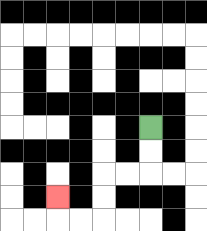{'start': '[6, 5]', 'end': '[2, 8]', 'path_directions': 'D,D,L,L,D,D,L,L,U', 'path_coordinates': '[[6, 5], [6, 6], [6, 7], [5, 7], [4, 7], [4, 8], [4, 9], [3, 9], [2, 9], [2, 8]]'}